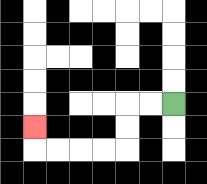{'start': '[7, 4]', 'end': '[1, 5]', 'path_directions': 'L,L,D,D,L,L,L,L,U', 'path_coordinates': '[[7, 4], [6, 4], [5, 4], [5, 5], [5, 6], [4, 6], [3, 6], [2, 6], [1, 6], [1, 5]]'}